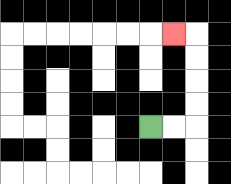{'start': '[6, 5]', 'end': '[7, 1]', 'path_directions': 'R,R,U,U,U,U,L', 'path_coordinates': '[[6, 5], [7, 5], [8, 5], [8, 4], [8, 3], [8, 2], [8, 1], [7, 1]]'}